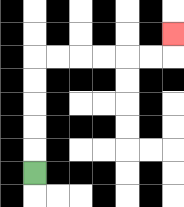{'start': '[1, 7]', 'end': '[7, 1]', 'path_directions': 'U,U,U,U,U,R,R,R,R,R,R,U', 'path_coordinates': '[[1, 7], [1, 6], [1, 5], [1, 4], [1, 3], [1, 2], [2, 2], [3, 2], [4, 2], [5, 2], [6, 2], [7, 2], [7, 1]]'}